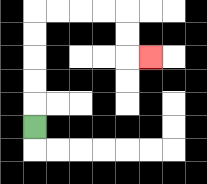{'start': '[1, 5]', 'end': '[6, 2]', 'path_directions': 'U,U,U,U,U,R,R,R,R,D,D,R', 'path_coordinates': '[[1, 5], [1, 4], [1, 3], [1, 2], [1, 1], [1, 0], [2, 0], [3, 0], [4, 0], [5, 0], [5, 1], [5, 2], [6, 2]]'}